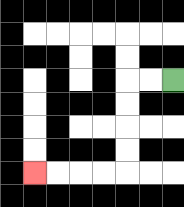{'start': '[7, 3]', 'end': '[1, 7]', 'path_directions': 'L,L,D,D,D,D,L,L,L,L', 'path_coordinates': '[[7, 3], [6, 3], [5, 3], [5, 4], [5, 5], [5, 6], [5, 7], [4, 7], [3, 7], [2, 7], [1, 7]]'}